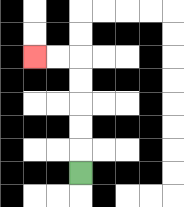{'start': '[3, 7]', 'end': '[1, 2]', 'path_directions': 'U,U,U,U,U,L,L', 'path_coordinates': '[[3, 7], [3, 6], [3, 5], [3, 4], [3, 3], [3, 2], [2, 2], [1, 2]]'}